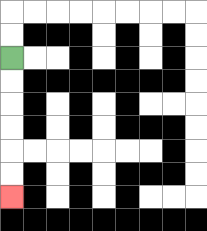{'start': '[0, 2]', 'end': '[0, 8]', 'path_directions': 'D,D,D,D,D,D', 'path_coordinates': '[[0, 2], [0, 3], [0, 4], [0, 5], [0, 6], [0, 7], [0, 8]]'}